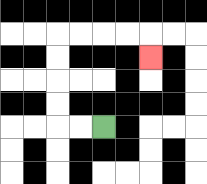{'start': '[4, 5]', 'end': '[6, 2]', 'path_directions': 'L,L,U,U,U,U,R,R,R,R,D', 'path_coordinates': '[[4, 5], [3, 5], [2, 5], [2, 4], [2, 3], [2, 2], [2, 1], [3, 1], [4, 1], [5, 1], [6, 1], [6, 2]]'}